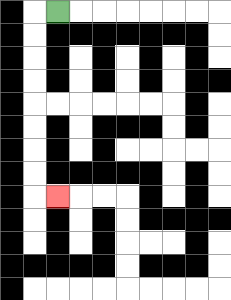{'start': '[2, 0]', 'end': '[2, 8]', 'path_directions': 'L,D,D,D,D,D,D,D,D,R', 'path_coordinates': '[[2, 0], [1, 0], [1, 1], [1, 2], [1, 3], [1, 4], [1, 5], [1, 6], [1, 7], [1, 8], [2, 8]]'}